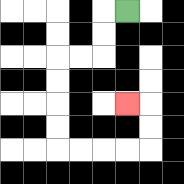{'start': '[5, 0]', 'end': '[5, 4]', 'path_directions': 'L,D,D,L,L,D,D,D,D,R,R,R,R,U,U,L', 'path_coordinates': '[[5, 0], [4, 0], [4, 1], [4, 2], [3, 2], [2, 2], [2, 3], [2, 4], [2, 5], [2, 6], [3, 6], [4, 6], [5, 6], [6, 6], [6, 5], [6, 4], [5, 4]]'}